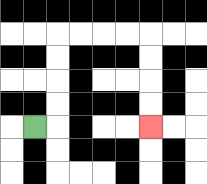{'start': '[1, 5]', 'end': '[6, 5]', 'path_directions': 'R,U,U,U,U,R,R,R,R,D,D,D,D', 'path_coordinates': '[[1, 5], [2, 5], [2, 4], [2, 3], [2, 2], [2, 1], [3, 1], [4, 1], [5, 1], [6, 1], [6, 2], [6, 3], [6, 4], [6, 5]]'}